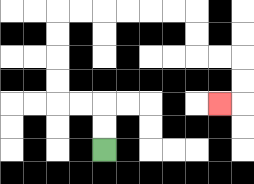{'start': '[4, 6]', 'end': '[9, 4]', 'path_directions': 'U,U,L,L,U,U,U,U,R,R,R,R,R,R,D,D,R,R,D,D,L', 'path_coordinates': '[[4, 6], [4, 5], [4, 4], [3, 4], [2, 4], [2, 3], [2, 2], [2, 1], [2, 0], [3, 0], [4, 0], [5, 0], [6, 0], [7, 0], [8, 0], [8, 1], [8, 2], [9, 2], [10, 2], [10, 3], [10, 4], [9, 4]]'}